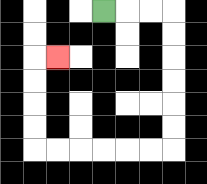{'start': '[4, 0]', 'end': '[2, 2]', 'path_directions': 'R,R,R,D,D,D,D,D,D,L,L,L,L,L,L,U,U,U,U,R', 'path_coordinates': '[[4, 0], [5, 0], [6, 0], [7, 0], [7, 1], [7, 2], [7, 3], [7, 4], [7, 5], [7, 6], [6, 6], [5, 6], [4, 6], [3, 6], [2, 6], [1, 6], [1, 5], [1, 4], [1, 3], [1, 2], [2, 2]]'}